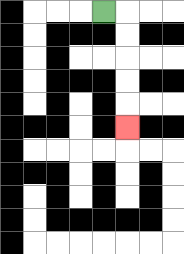{'start': '[4, 0]', 'end': '[5, 5]', 'path_directions': 'R,D,D,D,D,D', 'path_coordinates': '[[4, 0], [5, 0], [5, 1], [5, 2], [5, 3], [5, 4], [5, 5]]'}